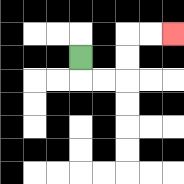{'start': '[3, 2]', 'end': '[7, 1]', 'path_directions': 'D,R,R,U,U,R,R', 'path_coordinates': '[[3, 2], [3, 3], [4, 3], [5, 3], [5, 2], [5, 1], [6, 1], [7, 1]]'}